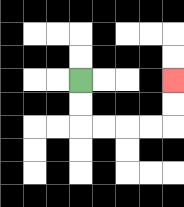{'start': '[3, 3]', 'end': '[7, 3]', 'path_directions': 'D,D,R,R,R,R,U,U', 'path_coordinates': '[[3, 3], [3, 4], [3, 5], [4, 5], [5, 5], [6, 5], [7, 5], [7, 4], [7, 3]]'}